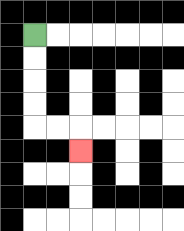{'start': '[1, 1]', 'end': '[3, 6]', 'path_directions': 'D,D,D,D,R,R,D', 'path_coordinates': '[[1, 1], [1, 2], [1, 3], [1, 4], [1, 5], [2, 5], [3, 5], [3, 6]]'}